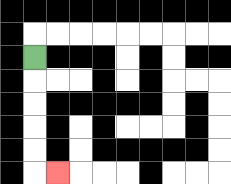{'start': '[1, 2]', 'end': '[2, 7]', 'path_directions': 'D,D,D,D,D,R', 'path_coordinates': '[[1, 2], [1, 3], [1, 4], [1, 5], [1, 6], [1, 7], [2, 7]]'}